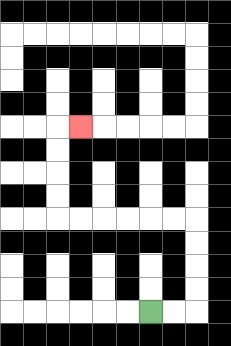{'start': '[6, 13]', 'end': '[3, 5]', 'path_directions': 'R,R,U,U,U,U,L,L,L,L,L,L,U,U,U,U,R', 'path_coordinates': '[[6, 13], [7, 13], [8, 13], [8, 12], [8, 11], [8, 10], [8, 9], [7, 9], [6, 9], [5, 9], [4, 9], [3, 9], [2, 9], [2, 8], [2, 7], [2, 6], [2, 5], [3, 5]]'}